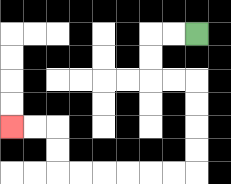{'start': '[8, 1]', 'end': '[0, 5]', 'path_directions': 'L,L,D,D,R,R,D,D,D,D,L,L,L,L,L,L,U,U,L,L', 'path_coordinates': '[[8, 1], [7, 1], [6, 1], [6, 2], [6, 3], [7, 3], [8, 3], [8, 4], [8, 5], [8, 6], [8, 7], [7, 7], [6, 7], [5, 7], [4, 7], [3, 7], [2, 7], [2, 6], [2, 5], [1, 5], [0, 5]]'}